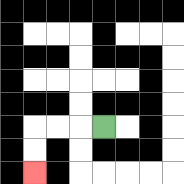{'start': '[4, 5]', 'end': '[1, 7]', 'path_directions': 'L,L,L,D,D', 'path_coordinates': '[[4, 5], [3, 5], [2, 5], [1, 5], [1, 6], [1, 7]]'}